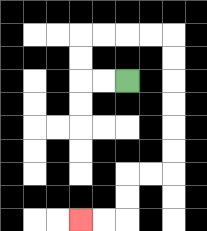{'start': '[5, 3]', 'end': '[3, 9]', 'path_directions': 'L,L,U,U,R,R,R,R,D,D,D,D,D,D,L,L,D,D,L,L', 'path_coordinates': '[[5, 3], [4, 3], [3, 3], [3, 2], [3, 1], [4, 1], [5, 1], [6, 1], [7, 1], [7, 2], [7, 3], [7, 4], [7, 5], [7, 6], [7, 7], [6, 7], [5, 7], [5, 8], [5, 9], [4, 9], [3, 9]]'}